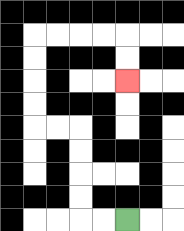{'start': '[5, 9]', 'end': '[5, 3]', 'path_directions': 'L,L,U,U,U,U,L,L,U,U,U,U,R,R,R,R,D,D', 'path_coordinates': '[[5, 9], [4, 9], [3, 9], [3, 8], [3, 7], [3, 6], [3, 5], [2, 5], [1, 5], [1, 4], [1, 3], [1, 2], [1, 1], [2, 1], [3, 1], [4, 1], [5, 1], [5, 2], [5, 3]]'}